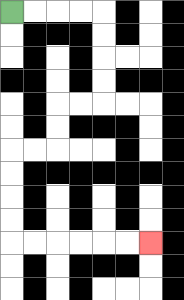{'start': '[0, 0]', 'end': '[6, 10]', 'path_directions': 'R,R,R,R,D,D,D,D,L,L,D,D,L,L,D,D,D,D,R,R,R,R,R,R', 'path_coordinates': '[[0, 0], [1, 0], [2, 0], [3, 0], [4, 0], [4, 1], [4, 2], [4, 3], [4, 4], [3, 4], [2, 4], [2, 5], [2, 6], [1, 6], [0, 6], [0, 7], [0, 8], [0, 9], [0, 10], [1, 10], [2, 10], [3, 10], [4, 10], [5, 10], [6, 10]]'}